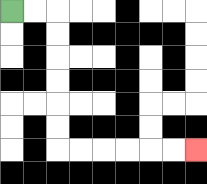{'start': '[0, 0]', 'end': '[8, 6]', 'path_directions': 'R,R,D,D,D,D,D,D,R,R,R,R,R,R', 'path_coordinates': '[[0, 0], [1, 0], [2, 0], [2, 1], [2, 2], [2, 3], [2, 4], [2, 5], [2, 6], [3, 6], [4, 6], [5, 6], [6, 6], [7, 6], [8, 6]]'}